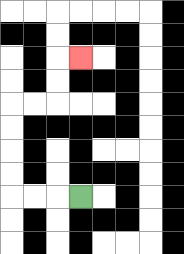{'start': '[3, 8]', 'end': '[3, 2]', 'path_directions': 'L,L,L,U,U,U,U,R,R,U,U,R', 'path_coordinates': '[[3, 8], [2, 8], [1, 8], [0, 8], [0, 7], [0, 6], [0, 5], [0, 4], [1, 4], [2, 4], [2, 3], [2, 2], [3, 2]]'}